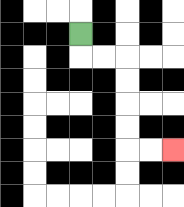{'start': '[3, 1]', 'end': '[7, 6]', 'path_directions': 'D,R,R,D,D,D,D,R,R', 'path_coordinates': '[[3, 1], [3, 2], [4, 2], [5, 2], [5, 3], [5, 4], [5, 5], [5, 6], [6, 6], [7, 6]]'}